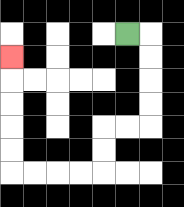{'start': '[5, 1]', 'end': '[0, 2]', 'path_directions': 'R,D,D,D,D,L,L,D,D,L,L,L,L,U,U,U,U,U', 'path_coordinates': '[[5, 1], [6, 1], [6, 2], [6, 3], [6, 4], [6, 5], [5, 5], [4, 5], [4, 6], [4, 7], [3, 7], [2, 7], [1, 7], [0, 7], [0, 6], [0, 5], [0, 4], [0, 3], [0, 2]]'}